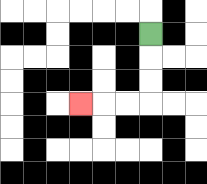{'start': '[6, 1]', 'end': '[3, 4]', 'path_directions': 'D,D,D,L,L,L', 'path_coordinates': '[[6, 1], [6, 2], [6, 3], [6, 4], [5, 4], [4, 4], [3, 4]]'}